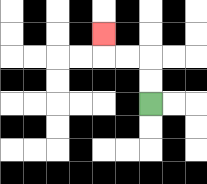{'start': '[6, 4]', 'end': '[4, 1]', 'path_directions': 'U,U,L,L,U', 'path_coordinates': '[[6, 4], [6, 3], [6, 2], [5, 2], [4, 2], [4, 1]]'}